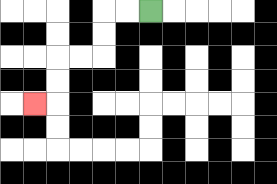{'start': '[6, 0]', 'end': '[1, 4]', 'path_directions': 'L,L,D,D,L,L,D,D,L', 'path_coordinates': '[[6, 0], [5, 0], [4, 0], [4, 1], [4, 2], [3, 2], [2, 2], [2, 3], [2, 4], [1, 4]]'}